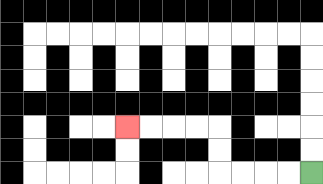{'start': '[13, 7]', 'end': '[5, 5]', 'path_directions': 'L,L,L,L,U,U,L,L,L,L', 'path_coordinates': '[[13, 7], [12, 7], [11, 7], [10, 7], [9, 7], [9, 6], [9, 5], [8, 5], [7, 5], [6, 5], [5, 5]]'}